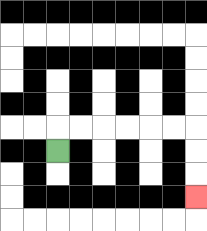{'start': '[2, 6]', 'end': '[8, 8]', 'path_directions': 'U,R,R,R,R,R,R,D,D,D', 'path_coordinates': '[[2, 6], [2, 5], [3, 5], [4, 5], [5, 5], [6, 5], [7, 5], [8, 5], [8, 6], [8, 7], [8, 8]]'}